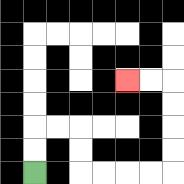{'start': '[1, 7]', 'end': '[5, 3]', 'path_directions': 'U,U,R,R,D,D,R,R,R,R,U,U,U,U,L,L', 'path_coordinates': '[[1, 7], [1, 6], [1, 5], [2, 5], [3, 5], [3, 6], [3, 7], [4, 7], [5, 7], [6, 7], [7, 7], [7, 6], [7, 5], [7, 4], [7, 3], [6, 3], [5, 3]]'}